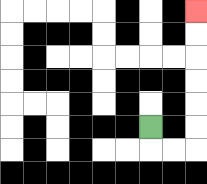{'start': '[6, 5]', 'end': '[8, 0]', 'path_directions': 'D,R,R,U,U,U,U,U,U', 'path_coordinates': '[[6, 5], [6, 6], [7, 6], [8, 6], [8, 5], [8, 4], [8, 3], [8, 2], [8, 1], [8, 0]]'}